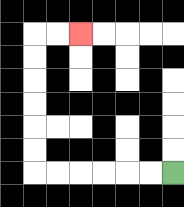{'start': '[7, 7]', 'end': '[3, 1]', 'path_directions': 'L,L,L,L,L,L,U,U,U,U,U,U,R,R', 'path_coordinates': '[[7, 7], [6, 7], [5, 7], [4, 7], [3, 7], [2, 7], [1, 7], [1, 6], [1, 5], [1, 4], [1, 3], [1, 2], [1, 1], [2, 1], [3, 1]]'}